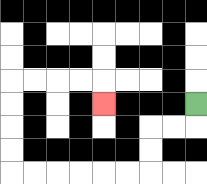{'start': '[8, 4]', 'end': '[4, 4]', 'path_directions': 'D,L,L,D,D,L,L,L,L,L,L,U,U,U,U,R,R,R,R,D', 'path_coordinates': '[[8, 4], [8, 5], [7, 5], [6, 5], [6, 6], [6, 7], [5, 7], [4, 7], [3, 7], [2, 7], [1, 7], [0, 7], [0, 6], [0, 5], [0, 4], [0, 3], [1, 3], [2, 3], [3, 3], [4, 3], [4, 4]]'}